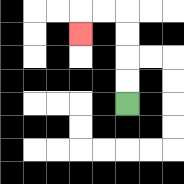{'start': '[5, 4]', 'end': '[3, 1]', 'path_directions': 'U,U,U,U,L,L,D', 'path_coordinates': '[[5, 4], [5, 3], [5, 2], [5, 1], [5, 0], [4, 0], [3, 0], [3, 1]]'}